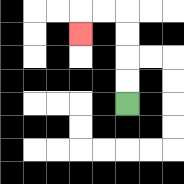{'start': '[5, 4]', 'end': '[3, 1]', 'path_directions': 'U,U,U,U,L,L,D', 'path_coordinates': '[[5, 4], [5, 3], [5, 2], [5, 1], [5, 0], [4, 0], [3, 0], [3, 1]]'}